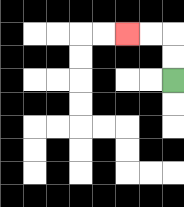{'start': '[7, 3]', 'end': '[5, 1]', 'path_directions': 'U,U,L,L', 'path_coordinates': '[[7, 3], [7, 2], [7, 1], [6, 1], [5, 1]]'}